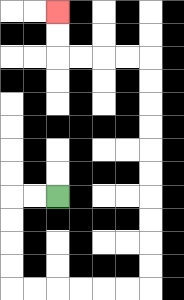{'start': '[2, 8]', 'end': '[2, 0]', 'path_directions': 'L,L,D,D,D,D,R,R,R,R,R,R,U,U,U,U,U,U,U,U,U,U,L,L,L,L,U,U', 'path_coordinates': '[[2, 8], [1, 8], [0, 8], [0, 9], [0, 10], [0, 11], [0, 12], [1, 12], [2, 12], [3, 12], [4, 12], [5, 12], [6, 12], [6, 11], [6, 10], [6, 9], [6, 8], [6, 7], [6, 6], [6, 5], [6, 4], [6, 3], [6, 2], [5, 2], [4, 2], [3, 2], [2, 2], [2, 1], [2, 0]]'}